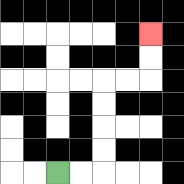{'start': '[2, 7]', 'end': '[6, 1]', 'path_directions': 'R,R,U,U,U,U,R,R,U,U', 'path_coordinates': '[[2, 7], [3, 7], [4, 7], [4, 6], [4, 5], [4, 4], [4, 3], [5, 3], [6, 3], [6, 2], [6, 1]]'}